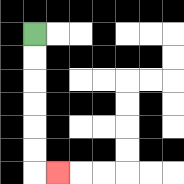{'start': '[1, 1]', 'end': '[2, 7]', 'path_directions': 'D,D,D,D,D,D,R', 'path_coordinates': '[[1, 1], [1, 2], [1, 3], [1, 4], [1, 5], [1, 6], [1, 7], [2, 7]]'}